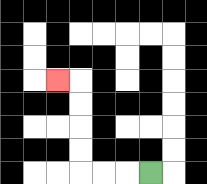{'start': '[6, 7]', 'end': '[2, 3]', 'path_directions': 'L,L,L,U,U,U,U,L', 'path_coordinates': '[[6, 7], [5, 7], [4, 7], [3, 7], [3, 6], [3, 5], [3, 4], [3, 3], [2, 3]]'}